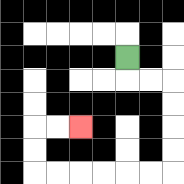{'start': '[5, 2]', 'end': '[3, 5]', 'path_directions': 'D,R,R,D,D,D,D,L,L,L,L,L,L,U,U,R,R', 'path_coordinates': '[[5, 2], [5, 3], [6, 3], [7, 3], [7, 4], [7, 5], [7, 6], [7, 7], [6, 7], [5, 7], [4, 7], [3, 7], [2, 7], [1, 7], [1, 6], [1, 5], [2, 5], [3, 5]]'}